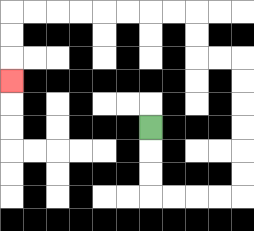{'start': '[6, 5]', 'end': '[0, 3]', 'path_directions': 'D,D,D,R,R,R,R,U,U,U,U,U,U,L,L,U,U,L,L,L,L,L,L,L,L,D,D,D', 'path_coordinates': '[[6, 5], [6, 6], [6, 7], [6, 8], [7, 8], [8, 8], [9, 8], [10, 8], [10, 7], [10, 6], [10, 5], [10, 4], [10, 3], [10, 2], [9, 2], [8, 2], [8, 1], [8, 0], [7, 0], [6, 0], [5, 0], [4, 0], [3, 0], [2, 0], [1, 0], [0, 0], [0, 1], [0, 2], [0, 3]]'}